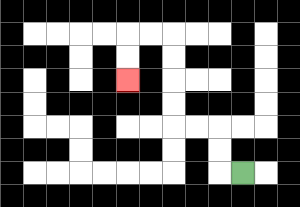{'start': '[10, 7]', 'end': '[5, 3]', 'path_directions': 'L,U,U,L,L,U,U,U,U,L,L,D,D', 'path_coordinates': '[[10, 7], [9, 7], [9, 6], [9, 5], [8, 5], [7, 5], [7, 4], [7, 3], [7, 2], [7, 1], [6, 1], [5, 1], [5, 2], [5, 3]]'}